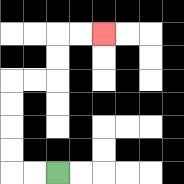{'start': '[2, 7]', 'end': '[4, 1]', 'path_directions': 'L,L,U,U,U,U,R,R,U,U,R,R', 'path_coordinates': '[[2, 7], [1, 7], [0, 7], [0, 6], [0, 5], [0, 4], [0, 3], [1, 3], [2, 3], [2, 2], [2, 1], [3, 1], [4, 1]]'}